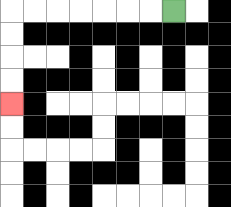{'start': '[7, 0]', 'end': '[0, 4]', 'path_directions': 'L,L,L,L,L,L,L,D,D,D,D', 'path_coordinates': '[[7, 0], [6, 0], [5, 0], [4, 0], [3, 0], [2, 0], [1, 0], [0, 0], [0, 1], [0, 2], [0, 3], [0, 4]]'}